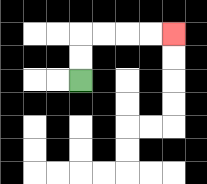{'start': '[3, 3]', 'end': '[7, 1]', 'path_directions': 'U,U,R,R,R,R', 'path_coordinates': '[[3, 3], [3, 2], [3, 1], [4, 1], [5, 1], [6, 1], [7, 1]]'}